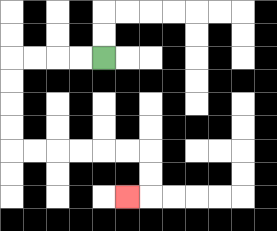{'start': '[4, 2]', 'end': '[5, 8]', 'path_directions': 'L,L,L,L,D,D,D,D,R,R,R,R,R,R,D,D,L', 'path_coordinates': '[[4, 2], [3, 2], [2, 2], [1, 2], [0, 2], [0, 3], [0, 4], [0, 5], [0, 6], [1, 6], [2, 6], [3, 6], [4, 6], [5, 6], [6, 6], [6, 7], [6, 8], [5, 8]]'}